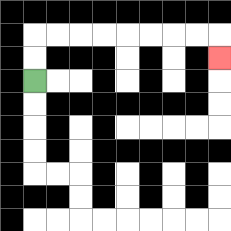{'start': '[1, 3]', 'end': '[9, 2]', 'path_directions': 'U,U,R,R,R,R,R,R,R,R,D', 'path_coordinates': '[[1, 3], [1, 2], [1, 1], [2, 1], [3, 1], [4, 1], [5, 1], [6, 1], [7, 1], [8, 1], [9, 1], [9, 2]]'}